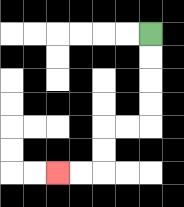{'start': '[6, 1]', 'end': '[2, 7]', 'path_directions': 'D,D,D,D,L,L,D,D,L,L', 'path_coordinates': '[[6, 1], [6, 2], [6, 3], [6, 4], [6, 5], [5, 5], [4, 5], [4, 6], [4, 7], [3, 7], [2, 7]]'}